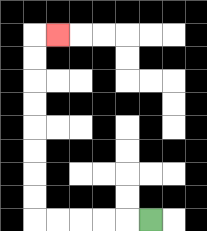{'start': '[6, 9]', 'end': '[2, 1]', 'path_directions': 'L,L,L,L,L,U,U,U,U,U,U,U,U,R', 'path_coordinates': '[[6, 9], [5, 9], [4, 9], [3, 9], [2, 9], [1, 9], [1, 8], [1, 7], [1, 6], [1, 5], [1, 4], [1, 3], [1, 2], [1, 1], [2, 1]]'}